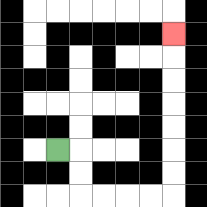{'start': '[2, 6]', 'end': '[7, 1]', 'path_directions': 'R,D,D,R,R,R,R,U,U,U,U,U,U,U', 'path_coordinates': '[[2, 6], [3, 6], [3, 7], [3, 8], [4, 8], [5, 8], [6, 8], [7, 8], [7, 7], [7, 6], [7, 5], [7, 4], [7, 3], [7, 2], [7, 1]]'}